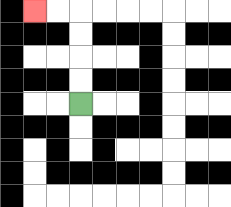{'start': '[3, 4]', 'end': '[1, 0]', 'path_directions': 'U,U,U,U,L,L', 'path_coordinates': '[[3, 4], [3, 3], [3, 2], [3, 1], [3, 0], [2, 0], [1, 0]]'}